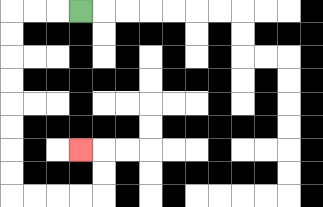{'start': '[3, 0]', 'end': '[3, 6]', 'path_directions': 'L,L,L,D,D,D,D,D,D,D,D,R,R,R,R,U,U,L', 'path_coordinates': '[[3, 0], [2, 0], [1, 0], [0, 0], [0, 1], [0, 2], [0, 3], [0, 4], [0, 5], [0, 6], [0, 7], [0, 8], [1, 8], [2, 8], [3, 8], [4, 8], [4, 7], [4, 6], [3, 6]]'}